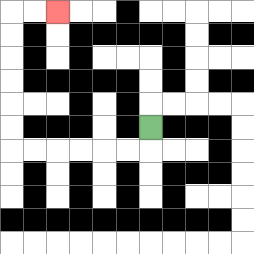{'start': '[6, 5]', 'end': '[2, 0]', 'path_directions': 'D,L,L,L,L,L,L,U,U,U,U,U,U,R,R', 'path_coordinates': '[[6, 5], [6, 6], [5, 6], [4, 6], [3, 6], [2, 6], [1, 6], [0, 6], [0, 5], [0, 4], [0, 3], [0, 2], [0, 1], [0, 0], [1, 0], [2, 0]]'}